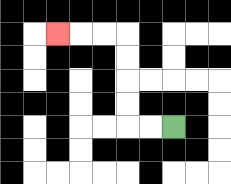{'start': '[7, 5]', 'end': '[2, 1]', 'path_directions': 'L,L,U,U,U,U,L,L,L', 'path_coordinates': '[[7, 5], [6, 5], [5, 5], [5, 4], [5, 3], [5, 2], [5, 1], [4, 1], [3, 1], [2, 1]]'}